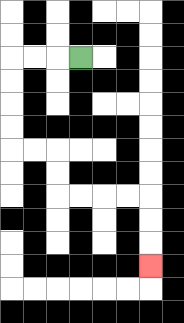{'start': '[3, 2]', 'end': '[6, 11]', 'path_directions': 'L,L,L,D,D,D,D,R,R,D,D,R,R,R,R,D,D,D', 'path_coordinates': '[[3, 2], [2, 2], [1, 2], [0, 2], [0, 3], [0, 4], [0, 5], [0, 6], [1, 6], [2, 6], [2, 7], [2, 8], [3, 8], [4, 8], [5, 8], [6, 8], [6, 9], [6, 10], [6, 11]]'}